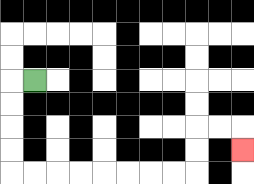{'start': '[1, 3]', 'end': '[10, 6]', 'path_directions': 'L,D,D,D,D,R,R,R,R,R,R,R,R,U,U,R,R,D', 'path_coordinates': '[[1, 3], [0, 3], [0, 4], [0, 5], [0, 6], [0, 7], [1, 7], [2, 7], [3, 7], [4, 7], [5, 7], [6, 7], [7, 7], [8, 7], [8, 6], [8, 5], [9, 5], [10, 5], [10, 6]]'}